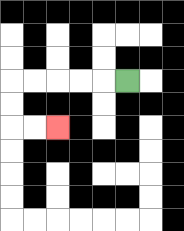{'start': '[5, 3]', 'end': '[2, 5]', 'path_directions': 'L,L,L,L,L,D,D,R,R', 'path_coordinates': '[[5, 3], [4, 3], [3, 3], [2, 3], [1, 3], [0, 3], [0, 4], [0, 5], [1, 5], [2, 5]]'}